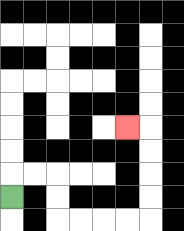{'start': '[0, 8]', 'end': '[5, 5]', 'path_directions': 'U,R,R,D,D,R,R,R,R,U,U,U,U,L', 'path_coordinates': '[[0, 8], [0, 7], [1, 7], [2, 7], [2, 8], [2, 9], [3, 9], [4, 9], [5, 9], [6, 9], [6, 8], [6, 7], [6, 6], [6, 5], [5, 5]]'}